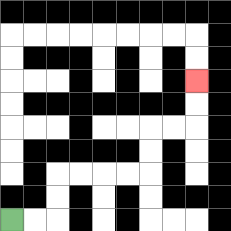{'start': '[0, 9]', 'end': '[8, 3]', 'path_directions': 'R,R,U,U,R,R,R,R,U,U,R,R,U,U', 'path_coordinates': '[[0, 9], [1, 9], [2, 9], [2, 8], [2, 7], [3, 7], [4, 7], [5, 7], [6, 7], [6, 6], [6, 5], [7, 5], [8, 5], [8, 4], [8, 3]]'}